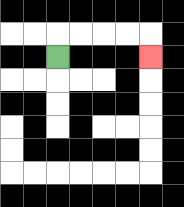{'start': '[2, 2]', 'end': '[6, 2]', 'path_directions': 'U,R,R,R,R,D', 'path_coordinates': '[[2, 2], [2, 1], [3, 1], [4, 1], [5, 1], [6, 1], [6, 2]]'}